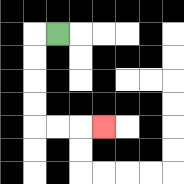{'start': '[2, 1]', 'end': '[4, 5]', 'path_directions': 'L,D,D,D,D,R,R,R', 'path_coordinates': '[[2, 1], [1, 1], [1, 2], [1, 3], [1, 4], [1, 5], [2, 5], [3, 5], [4, 5]]'}